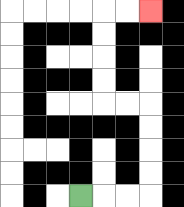{'start': '[3, 8]', 'end': '[6, 0]', 'path_directions': 'R,R,R,U,U,U,U,L,L,U,U,U,U,R,R', 'path_coordinates': '[[3, 8], [4, 8], [5, 8], [6, 8], [6, 7], [6, 6], [6, 5], [6, 4], [5, 4], [4, 4], [4, 3], [4, 2], [4, 1], [4, 0], [5, 0], [6, 0]]'}